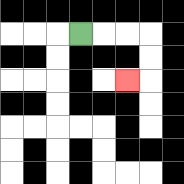{'start': '[3, 1]', 'end': '[5, 3]', 'path_directions': 'R,R,R,D,D,L', 'path_coordinates': '[[3, 1], [4, 1], [5, 1], [6, 1], [6, 2], [6, 3], [5, 3]]'}